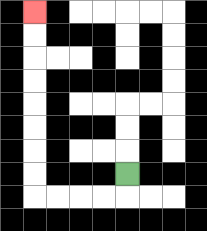{'start': '[5, 7]', 'end': '[1, 0]', 'path_directions': 'D,L,L,L,L,U,U,U,U,U,U,U,U', 'path_coordinates': '[[5, 7], [5, 8], [4, 8], [3, 8], [2, 8], [1, 8], [1, 7], [1, 6], [1, 5], [1, 4], [1, 3], [1, 2], [1, 1], [1, 0]]'}